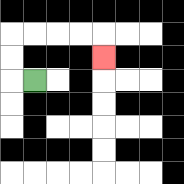{'start': '[1, 3]', 'end': '[4, 2]', 'path_directions': 'L,U,U,R,R,R,R,D', 'path_coordinates': '[[1, 3], [0, 3], [0, 2], [0, 1], [1, 1], [2, 1], [3, 1], [4, 1], [4, 2]]'}